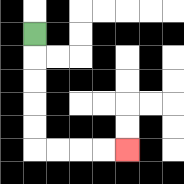{'start': '[1, 1]', 'end': '[5, 6]', 'path_directions': 'D,D,D,D,D,R,R,R,R', 'path_coordinates': '[[1, 1], [1, 2], [1, 3], [1, 4], [1, 5], [1, 6], [2, 6], [3, 6], [4, 6], [5, 6]]'}